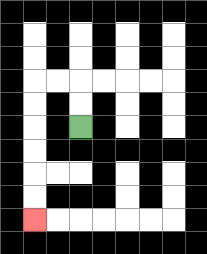{'start': '[3, 5]', 'end': '[1, 9]', 'path_directions': 'U,U,L,L,D,D,D,D,D,D', 'path_coordinates': '[[3, 5], [3, 4], [3, 3], [2, 3], [1, 3], [1, 4], [1, 5], [1, 6], [1, 7], [1, 8], [1, 9]]'}